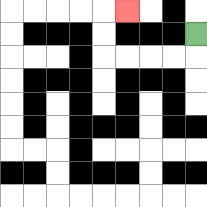{'start': '[8, 1]', 'end': '[5, 0]', 'path_directions': 'D,L,L,L,L,U,U,R', 'path_coordinates': '[[8, 1], [8, 2], [7, 2], [6, 2], [5, 2], [4, 2], [4, 1], [4, 0], [5, 0]]'}